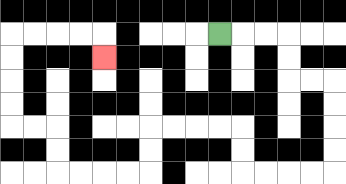{'start': '[9, 1]', 'end': '[4, 2]', 'path_directions': 'R,R,R,D,D,R,R,D,D,D,D,L,L,L,L,U,U,L,L,L,L,D,D,L,L,L,L,U,U,L,L,U,U,U,U,R,R,R,R,D', 'path_coordinates': '[[9, 1], [10, 1], [11, 1], [12, 1], [12, 2], [12, 3], [13, 3], [14, 3], [14, 4], [14, 5], [14, 6], [14, 7], [13, 7], [12, 7], [11, 7], [10, 7], [10, 6], [10, 5], [9, 5], [8, 5], [7, 5], [6, 5], [6, 6], [6, 7], [5, 7], [4, 7], [3, 7], [2, 7], [2, 6], [2, 5], [1, 5], [0, 5], [0, 4], [0, 3], [0, 2], [0, 1], [1, 1], [2, 1], [3, 1], [4, 1], [4, 2]]'}